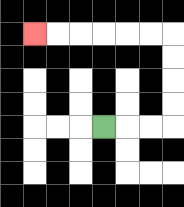{'start': '[4, 5]', 'end': '[1, 1]', 'path_directions': 'R,R,R,U,U,U,U,L,L,L,L,L,L', 'path_coordinates': '[[4, 5], [5, 5], [6, 5], [7, 5], [7, 4], [7, 3], [7, 2], [7, 1], [6, 1], [5, 1], [4, 1], [3, 1], [2, 1], [1, 1]]'}